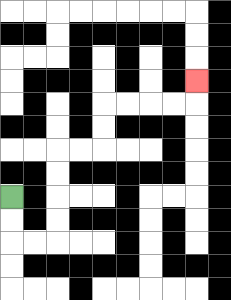{'start': '[0, 8]', 'end': '[8, 3]', 'path_directions': 'D,D,R,R,U,U,U,U,R,R,U,U,R,R,R,R,U', 'path_coordinates': '[[0, 8], [0, 9], [0, 10], [1, 10], [2, 10], [2, 9], [2, 8], [2, 7], [2, 6], [3, 6], [4, 6], [4, 5], [4, 4], [5, 4], [6, 4], [7, 4], [8, 4], [8, 3]]'}